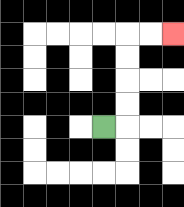{'start': '[4, 5]', 'end': '[7, 1]', 'path_directions': 'R,U,U,U,U,R,R', 'path_coordinates': '[[4, 5], [5, 5], [5, 4], [5, 3], [5, 2], [5, 1], [6, 1], [7, 1]]'}